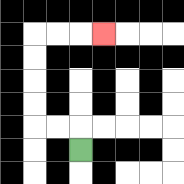{'start': '[3, 6]', 'end': '[4, 1]', 'path_directions': 'U,L,L,U,U,U,U,R,R,R', 'path_coordinates': '[[3, 6], [3, 5], [2, 5], [1, 5], [1, 4], [1, 3], [1, 2], [1, 1], [2, 1], [3, 1], [4, 1]]'}